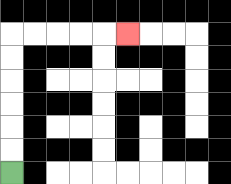{'start': '[0, 7]', 'end': '[5, 1]', 'path_directions': 'U,U,U,U,U,U,R,R,R,R,R', 'path_coordinates': '[[0, 7], [0, 6], [0, 5], [0, 4], [0, 3], [0, 2], [0, 1], [1, 1], [2, 1], [3, 1], [4, 1], [5, 1]]'}